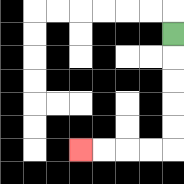{'start': '[7, 1]', 'end': '[3, 6]', 'path_directions': 'D,D,D,D,D,L,L,L,L', 'path_coordinates': '[[7, 1], [7, 2], [7, 3], [7, 4], [7, 5], [7, 6], [6, 6], [5, 6], [4, 6], [3, 6]]'}